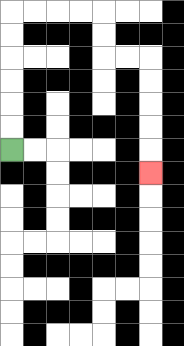{'start': '[0, 6]', 'end': '[6, 7]', 'path_directions': 'U,U,U,U,U,U,R,R,R,R,D,D,R,R,D,D,D,D,D', 'path_coordinates': '[[0, 6], [0, 5], [0, 4], [0, 3], [0, 2], [0, 1], [0, 0], [1, 0], [2, 0], [3, 0], [4, 0], [4, 1], [4, 2], [5, 2], [6, 2], [6, 3], [6, 4], [6, 5], [6, 6], [6, 7]]'}